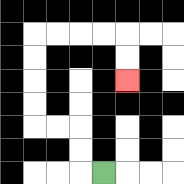{'start': '[4, 7]', 'end': '[5, 3]', 'path_directions': 'L,U,U,L,L,U,U,U,U,R,R,R,R,D,D', 'path_coordinates': '[[4, 7], [3, 7], [3, 6], [3, 5], [2, 5], [1, 5], [1, 4], [1, 3], [1, 2], [1, 1], [2, 1], [3, 1], [4, 1], [5, 1], [5, 2], [5, 3]]'}